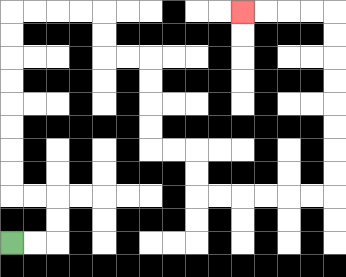{'start': '[0, 10]', 'end': '[10, 0]', 'path_directions': 'R,R,U,U,L,L,U,U,U,U,U,U,U,U,R,R,R,R,D,D,R,R,D,D,D,D,R,R,D,D,R,R,R,R,R,R,U,U,U,U,U,U,U,U,L,L,L,L', 'path_coordinates': '[[0, 10], [1, 10], [2, 10], [2, 9], [2, 8], [1, 8], [0, 8], [0, 7], [0, 6], [0, 5], [0, 4], [0, 3], [0, 2], [0, 1], [0, 0], [1, 0], [2, 0], [3, 0], [4, 0], [4, 1], [4, 2], [5, 2], [6, 2], [6, 3], [6, 4], [6, 5], [6, 6], [7, 6], [8, 6], [8, 7], [8, 8], [9, 8], [10, 8], [11, 8], [12, 8], [13, 8], [14, 8], [14, 7], [14, 6], [14, 5], [14, 4], [14, 3], [14, 2], [14, 1], [14, 0], [13, 0], [12, 0], [11, 0], [10, 0]]'}